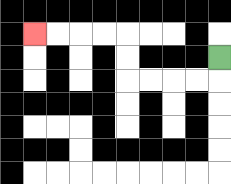{'start': '[9, 2]', 'end': '[1, 1]', 'path_directions': 'D,L,L,L,L,U,U,L,L,L,L', 'path_coordinates': '[[9, 2], [9, 3], [8, 3], [7, 3], [6, 3], [5, 3], [5, 2], [5, 1], [4, 1], [3, 1], [2, 1], [1, 1]]'}